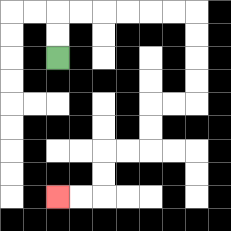{'start': '[2, 2]', 'end': '[2, 8]', 'path_directions': 'U,U,R,R,R,R,R,R,D,D,D,D,L,L,D,D,L,L,D,D,L,L', 'path_coordinates': '[[2, 2], [2, 1], [2, 0], [3, 0], [4, 0], [5, 0], [6, 0], [7, 0], [8, 0], [8, 1], [8, 2], [8, 3], [8, 4], [7, 4], [6, 4], [6, 5], [6, 6], [5, 6], [4, 6], [4, 7], [4, 8], [3, 8], [2, 8]]'}